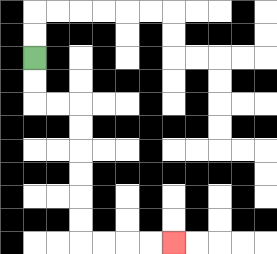{'start': '[1, 2]', 'end': '[7, 10]', 'path_directions': 'D,D,R,R,D,D,D,D,D,D,R,R,R,R', 'path_coordinates': '[[1, 2], [1, 3], [1, 4], [2, 4], [3, 4], [3, 5], [3, 6], [3, 7], [3, 8], [3, 9], [3, 10], [4, 10], [5, 10], [6, 10], [7, 10]]'}